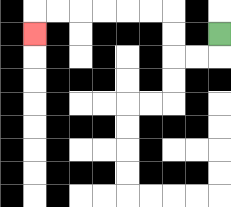{'start': '[9, 1]', 'end': '[1, 1]', 'path_directions': 'D,L,L,U,U,L,L,L,L,L,L,D', 'path_coordinates': '[[9, 1], [9, 2], [8, 2], [7, 2], [7, 1], [7, 0], [6, 0], [5, 0], [4, 0], [3, 0], [2, 0], [1, 0], [1, 1]]'}